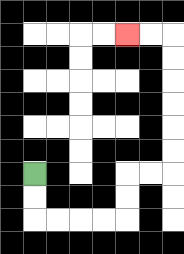{'start': '[1, 7]', 'end': '[5, 1]', 'path_directions': 'D,D,R,R,R,R,U,U,R,R,U,U,U,U,U,U,L,L', 'path_coordinates': '[[1, 7], [1, 8], [1, 9], [2, 9], [3, 9], [4, 9], [5, 9], [5, 8], [5, 7], [6, 7], [7, 7], [7, 6], [7, 5], [7, 4], [7, 3], [7, 2], [7, 1], [6, 1], [5, 1]]'}